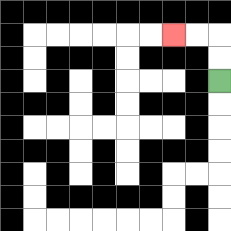{'start': '[9, 3]', 'end': '[7, 1]', 'path_directions': 'U,U,L,L', 'path_coordinates': '[[9, 3], [9, 2], [9, 1], [8, 1], [7, 1]]'}